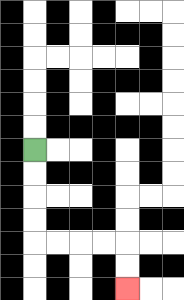{'start': '[1, 6]', 'end': '[5, 12]', 'path_directions': 'D,D,D,D,R,R,R,R,D,D', 'path_coordinates': '[[1, 6], [1, 7], [1, 8], [1, 9], [1, 10], [2, 10], [3, 10], [4, 10], [5, 10], [5, 11], [5, 12]]'}